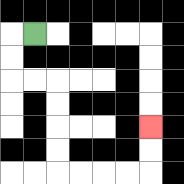{'start': '[1, 1]', 'end': '[6, 5]', 'path_directions': 'L,D,D,R,R,D,D,D,D,R,R,R,R,U,U', 'path_coordinates': '[[1, 1], [0, 1], [0, 2], [0, 3], [1, 3], [2, 3], [2, 4], [2, 5], [2, 6], [2, 7], [3, 7], [4, 7], [5, 7], [6, 7], [6, 6], [6, 5]]'}